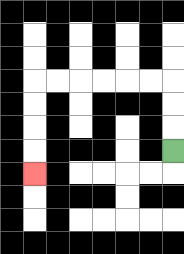{'start': '[7, 6]', 'end': '[1, 7]', 'path_directions': 'U,U,U,L,L,L,L,L,L,D,D,D,D', 'path_coordinates': '[[7, 6], [7, 5], [7, 4], [7, 3], [6, 3], [5, 3], [4, 3], [3, 3], [2, 3], [1, 3], [1, 4], [1, 5], [1, 6], [1, 7]]'}